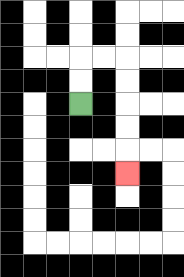{'start': '[3, 4]', 'end': '[5, 7]', 'path_directions': 'U,U,R,R,D,D,D,D,D', 'path_coordinates': '[[3, 4], [3, 3], [3, 2], [4, 2], [5, 2], [5, 3], [5, 4], [5, 5], [5, 6], [5, 7]]'}